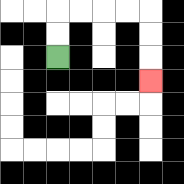{'start': '[2, 2]', 'end': '[6, 3]', 'path_directions': 'U,U,R,R,R,R,D,D,D', 'path_coordinates': '[[2, 2], [2, 1], [2, 0], [3, 0], [4, 0], [5, 0], [6, 0], [6, 1], [6, 2], [6, 3]]'}